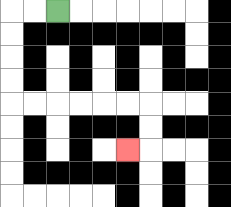{'start': '[2, 0]', 'end': '[5, 6]', 'path_directions': 'L,L,D,D,D,D,R,R,R,R,R,R,D,D,L', 'path_coordinates': '[[2, 0], [1, 0], [0, 0], [0, 1], [0, 2], [0, 3], [0, 4], [1, 4], [2, 4], [3, 4], [4, 4], [5, 4], [6, 4], [6, 5], [6, 6], [5, 6]]'}